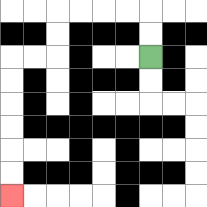{'start': '[6, 2]', 'end': '[0, 8]', 'path_directions': 'U,U,L,L,L,L,D,D,L,L,D,D,D,D,D,D', 'path_coordinates': '[[6, 2], [6, 1], [6, 0], [5, 0], [4, 0], [3, 0], [2, 0], [2, 1], [2, 2], [1, 2], [0, 2], [0, 3], [0, 4], [0, 5], [0, 6], [0, 7], [0, 8]]'}